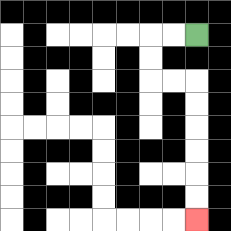{'start': '[8, 1]', 'end': '[8, 9]', 'path_directions': 'L,L,D,D,R,R,D,D,D,D,D,D', 'path_coordinates': '[[8, 1], [7, 1], [6, 1], [6, 2], [6, 3], [7, 3], [8, 3], [8, 4], [8, 5], [8, 6], [8, 7], [8, 8], [8, 9]]'}